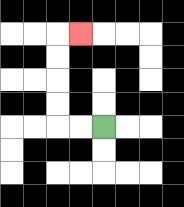{'start': '[4, 5]', 'end': '[3, 1]', 'path_directions': 'L,L,U,U,U,U,R', 'path_coordinates': '[[4, 5], [3, 5], [2, 5], [2, 4], [2, 3], [2, 2], [2, 1], [3, 1]]'}